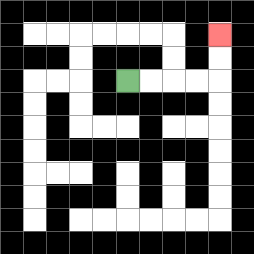{'start': '[5, 3]', 'end': '[9, 1]', 'path_directions': 'R,R,R,R,U,U', 'path_coordinates': '[[5, 3], [6, 3], [7, 3], [8, 3], [9, 3], [9, 2], [9, 1]]'}